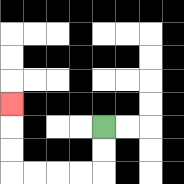{'start': '[4, 5]', 'end': '[0, 4]', 'path_directions': 'D,D,L,L,L,L,U,U,U', 'path_coordinates': '[[4, 5], [4, 6], [4, 7], [3, 7], [2, 7], [1, 7], [0, 7], [0, 6], [0, 5], [0, 4]]'}